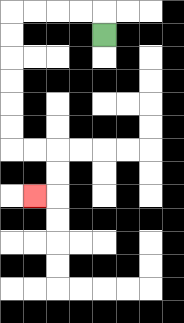{'start': '[4, 1]', 'end': '[1, 8]', 'path_directions': 'U,L,L,L,L,D,D,D,D,D,D,R,R,D,D,L', 'path_coordinates': '[[4, 1], [4, 0], [3, 0], [2, 0], [1, 0], [0, 0], [0, 1], [0, 2], [0, 3], [0, 4], [0, 5], [0, 6], [1, 6], [2, 6], [2, 7], [2, 8], [1, 8]]'}